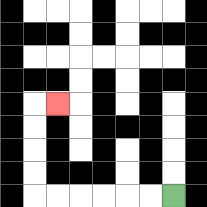{'start': '[7, 8]', 'end': '[2, 4]', 'path_directions': 'L,L,L,L,L,L,U,U,U,U,R', 'path_coordinates': '[[7, 8], [6, 8], [5, 8], [4, 8], [3, 8], [2, 8], [1, 8], [1, 7], [1, 6], [1, 5], [1, 4], [2, 4]]'}